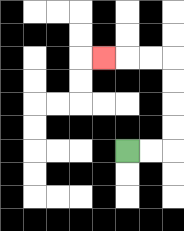{'start': '[5, 6]', 'end': '[4, 2]', 'path_directions': 'R,R,U,U,U,U,L,L,L', 'path_coordinates': '[[5, 6], [6, 6], [7, 6], [7, 5], [7, 4], [7, 3], [7, 2], [6, 2], [5, 2], [4, 2]]'}